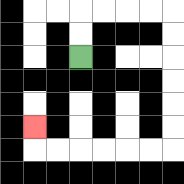{'start': '[3, 2]', 'end': '[1, 5]', 'path_directions': 'U,U,R,R,R,R,D,D,D,D,D,D,L,L,L,L,L,L,U', 'path_coordinates': '[[3, 2], [3, 1], [3, 0], [4, 0], [5, 0], [6, 0], [7, 0], [7, 1], [7, 2], [7, 3], [7, 4], [7, 5], [7, 6], [6, 6], [5, 6], [4, 6], [3, 6], [2, 6], [1, 6], [1, 5]]'}